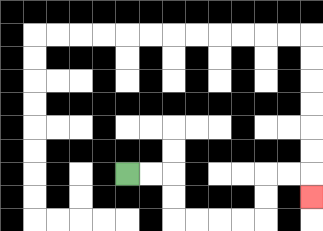{'start': '[5, 7]', 'end': '[13, 8]', 'path_directions': 'R,R,D,D,R,R,R,R,U,U,R,R,D', 'path_coordinates': '[[5, 7], [6, 7], [7, 7], [7, 8], [7, 9], [8, 9], [9, 9], [10, 9], [11, 9], [11, 8], [11, 7], [12, 7], [13, 7], [13, 8]]'}